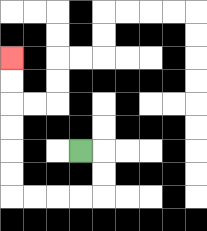{'start': '[3, 6]', 'end': '[0, 2]', 'path_directions': 'R,D,D,L,L,L,L,U,U,U,U,U,U', 'path_coordinates': '[[3, 6], [4, 6], [4, 7], [4, 8], [3, 8], [2, 8], [1, 8], [0, 8], [0, 7], [0, 6], [0, 5], [0, 4], [0, 3], [0, 2]]'}